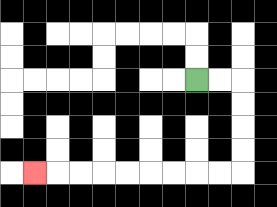{'start': '[8, 3]', 'end': '[1, 7]', 'path_directions': 'R,R,D,D,D,D,L,L,L,L,L,L,L,L,L', 'path_coordinates': '[[8, 3], [9, 3], [10, 3], [10, 4], [10, 5], [10, 6], [10, 7], [9, 7], [8, 7], [7, 7], [6, 7], [5, 7], [4, 7], [3, 7], [2, 7], [1, 7]]'}